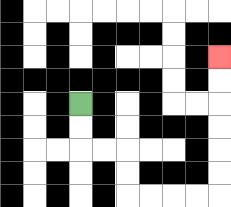{'start': '[3, 4]', 'end': '[9, 2]', 'path_directions': 'D,D,R,R,D,D,R,R,R,R,U,U,U,U,U,U', 'path_coordinates': '[[3, 4], [3, 5], [3, 6], [4, 6], [5, 6], [5, 7], [5, 8], [6, 8], [7, 8], [8, 8], [9, 8], [9, 7], [9, 6], [9, 5], [9, 4], [9, 3], [9, 2]]'}